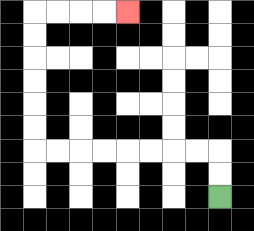{'start': '[9, 8]', 'end': '[5, 0]', 'path_directions': 'U,U,L,L,L,L,L,L,L,L,U,U,U,U,U,U,R,R,R,R', 'path_coordinates': '[[9, 8], [9, 7], [9, 6], [8, 6], [7, 6], [6, 6], [5, 6], [4, 6], [3, 6], [2, 6], [1, 6], [1, 5], [1, 4], [1, 3], [1, 2], [1, 1], [1, 0], [2, 0], [3, 0], [4, 0], [5, 0]]'}